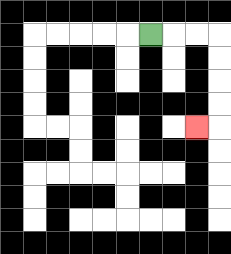{'start': '[6, 1]', 'end': '[8, 5]', 'path_directions': 'R,R,R,D,D,D,D,L', 'path_coordinates': '[[6, 1], [7, 1], [8, 1], [9, 1], [9, 2], [9, 3], [9, 4], [9, 5], [8, 5]]'}